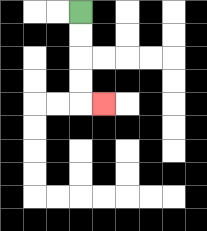{'start': '[3, 0]', 'end': '[4, 4]', 'path_directions': 'D,D,D,D,R', 'path_coordinates': '[[3, 0], [3, 1], [3, 2], [3, 3], [3, 4], [4, 4]]'}